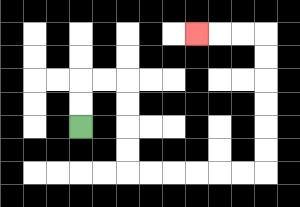{'start': '[3, 5]', 'end': '[8, 1]', 'path_directions': 'U,U,R,R,D,D,D,D,R,R,R,R,R,R,U,U,U,U,U,U,L,L,L', 'path_coordinates': '[[3, 5], [3, 4], [3, 3], [4, 3], [5, 3], [5, 4], [5, 5], [5, 6], [5, 7], [6, 7], [7, 7], [8, 7], [9, 7], [10, 7], [11, 7], [11, 6], [11, 5], [11, 4], [11, 3], [11, 2], [11, 1], [10, 1], [9, 1], [8, 1]]'}